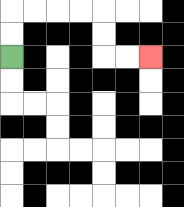{'start': '[0, 2]', 'end': '[6, 2]', 'path_directions': 'U,U,R,R,R,R,D,D,R,R', 'path_coordinates': '[[0, 2], [0, 1], [0, 0], [1, 0], [2, 0], [3, 0], [4, 0], [4, 1], [4, 2], [5, 2], [6, 2]]'}